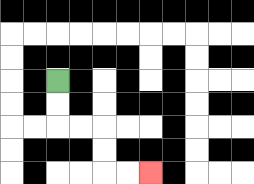{'start': '[2, 3]', 'end': '[6, 7]', 'path_directions': 'D,D,R,R,D,D,R,R', 'path_coordinates': '[[2, 3], [2, 4], [2, 5], [3, 5], [4, 5], [4, 6], [4, 7], [5, 7], [6, 7]]'}